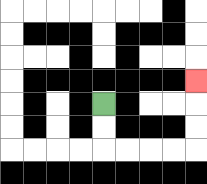{'start': '[4, 4]', 'end': '[8, 3]', 'path_directions': 'D,D,R,R,R,R,U,U,U', 'path_coordinates': '[[4, 4], [4, 5], [4, 6], [5, 6], [6, 6], [7, 6], [8, 6], [8, 5], [8, 4], [8, 3]]'}